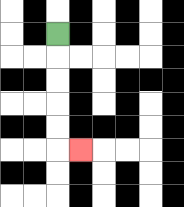{'start': '[2, 1]', 'end': '[3, 6]', 'path_directions': 'D,D,D,D,D,R', 'path_coordinates': '[[2, 1], [2, 2], [2, 3], [2, 4], [2, 5], [2, 6], [3, 6]]'}